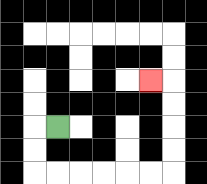{'start': '[2, 5]', 'end': '[6, 3]', 'path_directions': 'L,D,D,R,R,R,R,R,R,U,U,U,U,L', 'path_coordinates': '[[2, 5], [1, 5], [1, 6], [1, 7], [2, 7], [3, 7], [4, 7], [5, 7], [6, 7], [7, 7], [7, 6], [7, 5], [7, 4], [7, 3], [6, 3]]'}